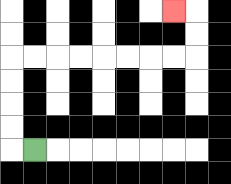{'start': '[1, 6]', 'end': '[7, 0]', 'path_directions': 'L,U,U,U,U,R,R,R,R,R,R,R,R,U,U,L', 'path_coordinates': '[[1, 6], [0, 6], [0, 5], [0, 4], [0, 3], [0, 2], [1, 2], [2, 2], [3, 2], [4, 2], [5, 2], [6, 2], [7, 2], [8, 2], [8, 1], [8, 0], [7, 0]]'}